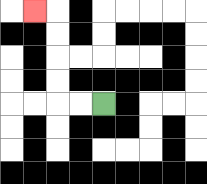{'start': '[4, 4]', 'end': '[1, 0]', 'path_directions': 'L,L,U,U,U,U,L', 'path_coordinates': '[[4, 4], [3, 4], [2, 4], [2, 3], [2, 2], [2, 1], [2, 0], [1, 0]]'}